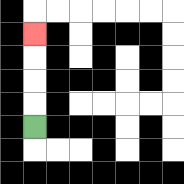{'start': '[1, 5]', 'end': '[1, 1]', 'path_directions': 'U,U,U,U', 'path_coordinates': '[[1, 5], [1, 4], [1, 3], [1, 2], [1, 1]]'}